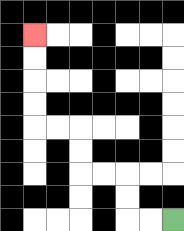{'start': '[7, 9]', 'end': '[1, 1]', 'path_directions': 'L,L,U,U,L,L,U,U,L,L,U,U,U,U', 'path_coordinates': '[[7, 9], [6, 9], [5, 9], [5, 8], [5, 7], [4, 7], [3, 7], [3, 6], [3, 5], [2, 5], [1, 5], [1, 4], [1, 3], [1, 2], [1, 1]]'}